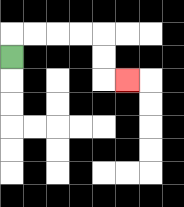{'start': '[0, 2]', 'end': '[5, 3]', 'path_directions': 'U,R,R,R,R,D,D,R', 'path_coordinates': '[[0, 2], [0, 1], [1, 1], [2, 1], [3, 1], [4, 1], [4, 2], [4, 3], [5, 3]]'}